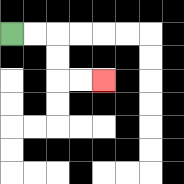{'start': '[0, 1]', 'end': '[4, 3]', 'path_directions': 'R,R,D,D,R,R', 'path_coordinates': '[[0, 1], [1, 1], [2, 1], [2, 2], [2, 3], [3, 3], [4, 3]]'}